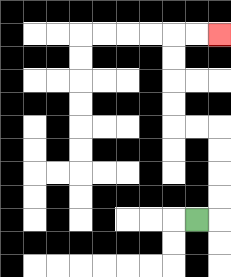{'start': '[8, 9]', 'end': '[9, 1]', 'path_directions': 'R,U,U,U,U,L,L,U,U,U,U,R,R', 'path_coordinates': '[[8, 9], [9, 9], [9, 8], [9, 7], [9, 6], [9, 5], [8, 5], [7, 5], [7, 4], [7, 3], [7, 2], [7, 1], [8, 1], [9, 1]]'}